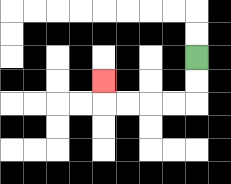{'start': '[8, 2]', 'end': '[4, 3]', 'path_directions': 'D,D,L,L,L,L,U', 'path_coordinates': '[[8, 2], [8, 3], [8, 4], [7, 4], [6, 4], [5, 4], [4, 4], [4, 3]]'}